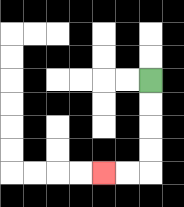{'start': '[6, 3]', 'end': '[4, 7]', 'path_directions': 'D,D,D,D,L,L', 'path_coordinates': '[[6, 3], [6, 4], [6, 5], [6, 6], [6, 7], [5, 7], [4, 7]]'}